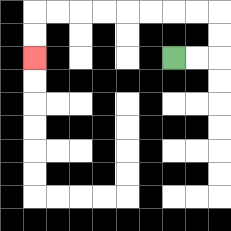{'start': '[7, 2]', 'end': '[1, 2]', 'path_directions': 'R,R,U,U,L,L,L,L,L,L,L,L,D,D', 'path_coordinates': '[[7, 2], [8, 2], [9, 2], [9, 1], [9, 0], [8, 0], [7, 0], [6, 0], [5, 0], [4, 0], [3, 0], [2, 0], [1, 0], [1, 1], [1, 2]]'}